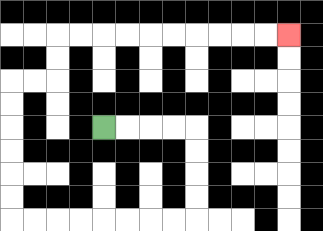{'start': '[4, 5]', 'end': '[12, 1]', 'path_directions': 'R,R,R,R,D,D,D,D,L,L,L,L,L,L,L,L,U,U,U,U,U,U,R,R,U,U,R,R,R,R,R,R,R,R,R,R', 'path_coordinates': '[[4, 5], [5, 5], [6, 5], [7, 5], [8, 5], [8, 6], [8, 7], [8, 8], [8, 9], [7, 9], [6, 9], [5, 9], [4, 9], [3, 9], [2, 9], [1, 9], [0, 9], [0, 8], [0, 7], [0, 6], [0, 5], [0, 4], [0, 3], [1, 3], [2, 3], [2, 2], [2, 1], [3, 1], [4, 1], [5, 1], [6, 1], [7, 1], [8, 1], [9, 1], [10, 1], [11, 1], [12, 1]]'}